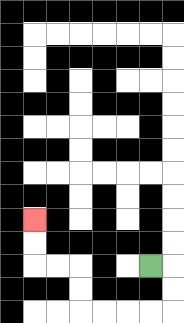{'start': '[6, 11]', 'end': '[1, 9]', 'path_directions': 'R,D,D,L,L,L,L,U,U,L,L,U,U', 'path_coordinates': '[[6, 11], [7, 11], [7, 12], [7, 13], [6, 13], [5, 13], [4, 13], [3, 13], [3, 12], [3, 11], [2, 11], [1, 11], [1, 10], [1, 9]]'}